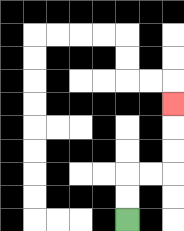{'start': '[5, 9]', 'end': '[7, 4]', 'path_directions': 'U,U,R,R,U,U,U', 'path_coordinates': '[[5, 9], [5, 8], [5, 7], [6, 7], [7, 7], [7, 6], [7, 5], [7, 4]]'}